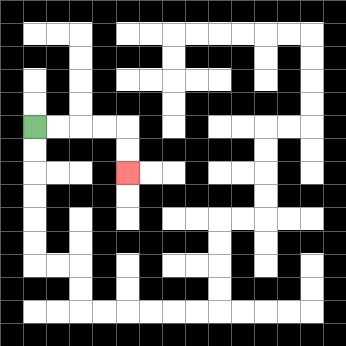{'start': '[1, 5]', 'end': '[5, 7]', 'path_directions': 'R,R,R,R,D,D', 'path_coordinates': '[[1, 5], [2, 5], [3, 5], [4, 5], [5, 5], [5, 6], [5, 7]]'}